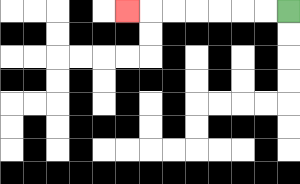{'start': '[12, 0]', 'end': '[5, 0]', 'path_directions': 'L,L,L,L,L,L,L', 'path_coordinates': '[[12, 0], [11, 0], [10, 0], [9, 0], [8, 0], [7, 0], [6, 0], [5, 0]]'}